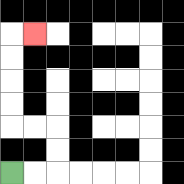{'start': '[0, 7]', 'end': '[1, 1]', 'path_directions': 'R,R,U,U,L,L,U,U,U,U,R', 'path_coordinates': '[[0, 7], [1, 7], [2, 7], [2, 6], [2, 5], [1, 5], [0, 5], [0, 4], [0, 3], [0, 2], [0, 1], [1, 1]]'}